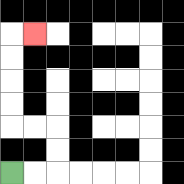{'start': '[0, 7]', 'end': '[1, 1]', 'path_directions': 'R,R,U,U,L,L,U,U,U,U,R', 'path_coordinates': '[[0, 7], [1, 7], [2, 7], [2, 6], [2, 5], [1, 5], [0, 5], [0, 4], [0, 3], [0, 2], [0, 1], [1, 1]]'}